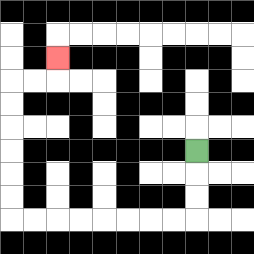{'start': '[8, 6]', 'end': '[2, 2]', 'path_directions': 'D,D,D,L,L,L,L,L,L,L,L,U,U,U,U,U,U,R,R,U', 'path_coordinates': '[[8, 6], [8, 7], [8, 8], [8, 9], [7, 9], [6, 9], [5, 9], [4, 9], [3, 9], [2, 9], [1, 9], [0, 9], [0, 8], [0, 7], [0, 6], [0, 5], [0, 4], [0, 3], [1, 3], [2, 3], [2, 2]]'}